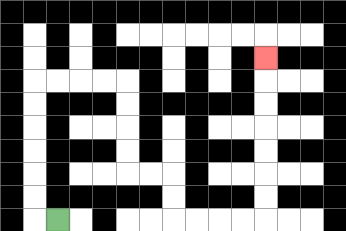{'start': '[2, 9]', 'end': '[11, 2]', 'path_directions': 'L,U,U,U,U,U,U,R,R,R,R,D,D,D,D,R,R,D,D,R,R,R,R,U,U,U,U,U,U,U', 'path_coordinates': '[[2, 9], [1, 9], [1, 8], [1, 7], [1, 6], [1, 5], [1, 4], [1, 3], [2, 3], [3, 3], [4, 3], [5, 3], [5, 4], [5, 5], [5, 6], [5, 7], [6, 7], [7, 7], [7, 8], [7, 9], [8, 9], [9, 9], [10, 9], [11, 9], [11, 8], [11, 7], [11, 6], [11, 5], [11, 4], [11, 3], [11, 2]]'}